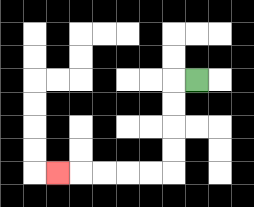{'start': '[8, 3]', 'end': '[2, 7]', 'path_directions': 'L,D,D,D,D,L,L,L,L,L', 'path_coordinates': '[[8, 3], [7, 3], [7, 4], [7, 5], [7, 6], [7, 7], [6, 7], [5, 7], [4, 7], [3, 7], [2, 7]]'}